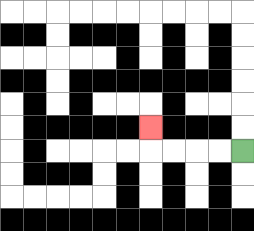{'start': '[10, 6]', 'end': '[6, 5]', 'path_directions': 'L,L,L,L,U', 'path_coordinates': '[[10, 6], [9, 6], [8, 6], [7, 6], [6, 6], [6, 5]]'}